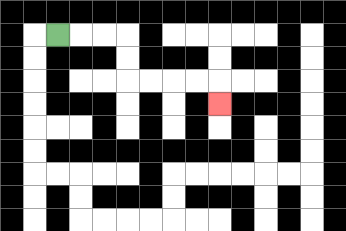{'start': '[2, 1]', 'end': '[9, 4]', 'path_directions': 'R,R,R,D,D,R,R,R,R,D', 'path_coordinates': '[[2, 1], [3, 1], [4, 1], [5, 1], [5, 2], [5, 3], [6, 3], [7, 3], [8, 3], [9, 3], [9, 4]]'}